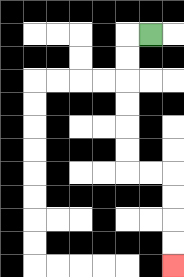{'start': '[6, 1]', 'end': '[7, 11]', 'path_directions': 'L,D,D,D,D,D,D,R,R,D,D,D,D', 'path_coordinates': '[[6, 1], [5, 1], [5, 2], [5, 3], [5, 4], [5, 5], [5, 6], [5, 7], [6, 7], [7, 7], [7, 8], [7, 9], [7, 10], [7, 11]]'}